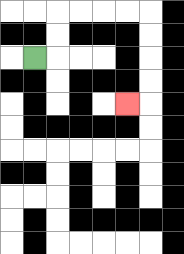{'start': '[1, 2]', 'end': '[5, 4]', 'path_directions': 'R,U,U,R,R,R,R,D,D,D,D,L', 'path_coordinates': '[[1, 2], [2, 2], [2, 1], [2, 0], [3, 0], [4, 0], [5, 0], [6, 0], [6, 1], [6, 2], [6, 3], [6, 4], [5, 4]]'}